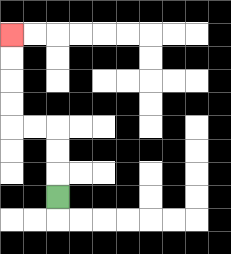{'start': '[2, 8]', 'end': '[0, 1]', 'path_directions': 'U,U,U,L,L,U,U,U,U', 'path_coordinates': '[[2, 8], [2, 7], [2, 6], [2, 5], [1, 5], [0, 5], [0, 4], [0, 3], [0, 2], [0, 1]]'}